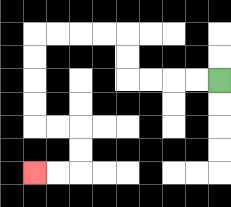{'start': '[9, 3]', 'end': '[1, 7]', 'path_directions': 'L,L,L,L,U,U,L,L,L,L,D,D,D,D,R,R,D,D,L,L', 'path_coordinates': '[[9, 3], [8, 3], [7, 3], [6, 3], [5, 3], [5, 2], [5, 1], [4, 1], [3, 1], [2, 1], [1, 1], [1, 2], [1, 3], [1, 4], [1, 5], [2, 5], [3, 5], [3, 6], [3, 7], [2, 7], [1, 7]]'}